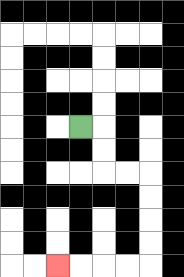{'start': '[3, 5]', 'end': '[2, 11]', 'path_directions': 'R,D,D,R,R,D,D,D,D,L,L,L,L', 'path_coordinates': '[[3, 5], [4, 5], [4, 6], [4, 7], [5, 7], [6, 7], [6, 8], [6, 9], [6, 10], [6, 11], [5, 11], [4, 11], [3, 11], [2, 11]]'}